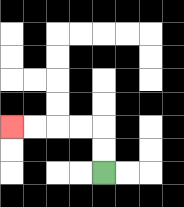{'start': '[4, 7]', 'end': '[0, 5]', 'path_directions': 'U,U,L,L,L,L', 'path_coordinates': '[[4, 7], [4, 6], [4, 5], [3, 5], [2, 5], [1, 5], [0, 5]]'}